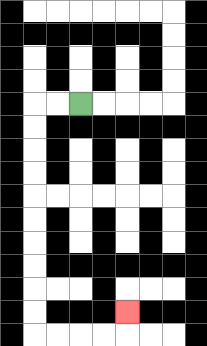{'start': '[3, 4]', 'end': '[5, 13]', 'path_directions': 'L,L,D,D,D,D,D,D,D,D,D,D,R,R,R,R,U', 'path_coordinates': '[[3, 4], [2, 4], [1, 4], [1, 5], [1, 6], [1, 7], [1, 8], [1, 9], [1, 10], [1, 11], [1, 12], [1, 13], [1, 14], [2, 14], [3, 14], [4, 14], [5, 14], [5, 13]]'}